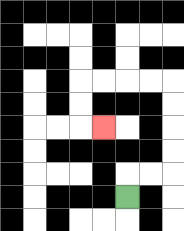{'start': '[5, 8]', 'end': '[4, 5]', 'path_directions': 'U,R,R,U,U,U,U,L,L,L,L,D,D,R', 'path_coordinates': '[[5, 8], [5, 7], [6, 7], [7, 7], [7, 6], [7, 5], [7, 4], [7, 3], [6, 3], [5, 3], [4, 3], [3, 3], [3, 4], [3, 5], [4, 5]]'}